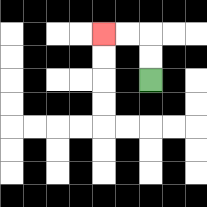{'start': '[6, 3]', 'end': '[4, 1]', 'path_directions': 'U,U,L,L', 'path_coordinates': '[[6, 3], [6, 2], [6, 1], [5, 1], [4, 1]]'}